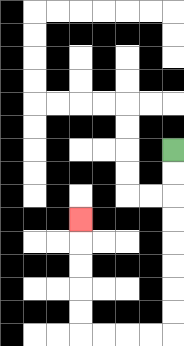{'start': '[7, 6]', 'end': '[3, 9]', 'path_directions': 'D,D,D,D,D,D,D,D,L,L,L,L,U,U,U,U,U', 'path_coordinates': '[[7, 6], [7, 7], [7, 8], [7, 9], [7, 10], [7, 11], [7, 12], [7, 13], [7, 14], [6, 14], [5, 14], [4, 14], [3, 14], [3, 13], [3, 12], [3, 11], [3, 10], [3, 9]]'}